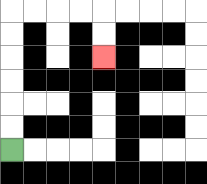{'start': '[0, 6]', 'end': '[4, 2]', 'path_directions': 'U,U,U,U,U,U,R,R,R,R,D,D', 'path_coordinates': '[[0, 6], [0, 5], [0, 4], [0, 3], [0, 2], [0, 1], [0, 0], [1, 0], [2, 0], [3, 0], [4, 0], [4, 1], [4, 2]]'}